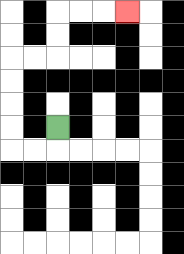{'start': '[2, 5]', 'end': '[5, 0]', 'path_directions': 'D,L,L,U,U,U,U,R,R,U,U,R,R,R', 'path_coordinates': '[[2, 5], [2, 6], [1, 6], [0, 6], [0, 5], [0, 4], [0, 3], [0, 2], [1, 2], [2, 2], [2, 1], [2, 0], [3, 0], [4, 0], [5, 0]]'}